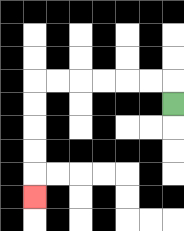{'start': '[7, 4]', 'end': '[1, 8]', 'path_directions': 'U,L,L,L,L,L,L,D,D,D,D,D', 'path_coordinates': '[[7, 4], [7, 3], [6, 3], [5, 3], [4, 3], [3, 3], [2, 3], [1, 3], [1, 4], [1, 5], [1, 6], [1, 7], [1, 8]]'}